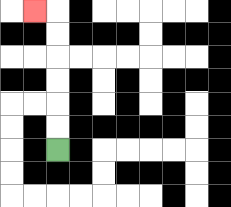{'start': '[2, 6]', 'end': '[1, 0]', 'path_directions': 'U,U,U,U,U,U,L', 'path_coordinates': '[[2, 6], [2, 5], [2, 4], [2, 3], [2, 2], [2, 1], [2, 0], [1, 0]]'}